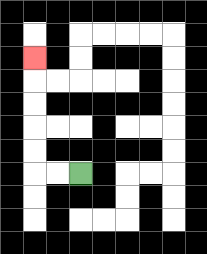{'start': '[3, 7]', 'end': '[1, 2]', 'path_directions': 'L,L,U,U,U,U,U', 'path_coordinates': '[[3, 7], [2, 7], [1, 7], [1, 6], [1, 5], [1, 4], [1, 3], [1, 2]]'}